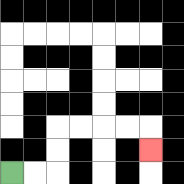{'start': '[0, 7]', 'end': '[6, 6]', 'path_directions': 'R,R,U,U,R,R,R,R,D', 'path_coordinates': '[[0, 7], [1, 7], [2, 7], [2, 6], [2, 5], [3, 5], [4, 5], [5, 5], [6, 5], [6, 6]]'}